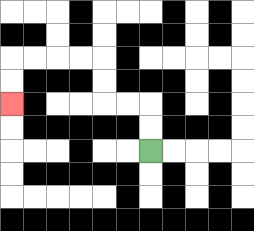{'start': '[6, 6]', 'end': '[0, 4]', 'path_directions': 'U,U,L,L,U,U,L,L,L,L,D,D', 'path_coordinates': '[[6, 6], [6, 5], [6, 4], [5, 4], [4, 4], [4, 3], [4, 2], [3, 2], [2, 2], [1, 2], [0, 2], [0, 3], [0, 4]]'}